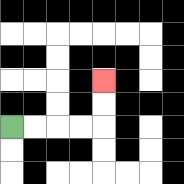{'start': '[0, 5]', 'end': '[4, 3]', 'path_directions': 'R,R,R,R,U,U', 'path_coordinates': '[[0, 5], [1, 5], [2, 5], [3, 5], [4, 5], [4, 4], [4, 3]]'}